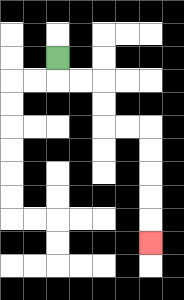{'start': '[2, 2]', 'end': '[6, 10]', 'path_directions': 'D,R,R,D,D,R,R,D,D,D,D,D', 'path_coordinates': '[[2, 2], [2, 3], [3, 3], [4, 3], [4, 4], [4, 5], [5, 5], [6, 5], [6, 6], [6, 7], [6, 8], [6, 9], [6, 10]]'}